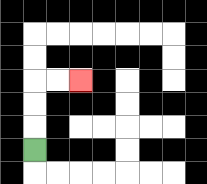{'start': '[1, 6]', 'end': '[3, 3]', 'path_directions': 'U,U,U,R,R', 'path_coordinates': '[[1, 6], [1, 5], [1, 4], [1, 3], [2, 3], [3, 3]]'}